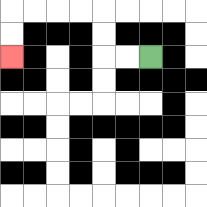{'start': '[6, 2]', 'end': '[0, 2]', 'path_directions': 'L,L,U,U,L,L,L,L,D,D', 'path_coordinates': '[[6, 2], [5, 2], [4, 2], [4, 1], [4, 0], [3, 0], [2, 0], [1, 0], [0, 0], [0, 1], [0, 2]]'}